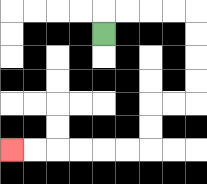{'start': '[4, 1]', 'end': '[0, 6]', 'path_directions': 'U,R,R,R,R,D,D,D,D,L,L,D,D,L,L,L,L,L,L', 'path_coordinates': '[[4, 1], [4, 0], [5, 0], [6, 0], [7, 0], [8, 0], [8, 1], [8, 2], [8, 3], [8, 4], [7, 4], [6, 4], [6, 5], [6, 6], [5, 6], [4, 6], [3, 6], [2, 6], [1, 6], [0, 6]]'}